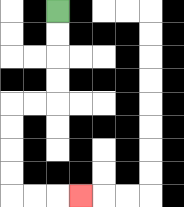{'start': '[2, 0]', 'end': '[3, 8]', 'path_directions': 'D,D,D,D,L,L,D,D,D,D,R,R,R', 'path_coordinates': '[[2, 0], [2, 1], [2, 2], [2, 3], [2, 4], [1, 4], [0, 4], [0, 5], [0, 6], [0, 7], [0, 8], [1, 8], [2, 8], [3, 8]]'}